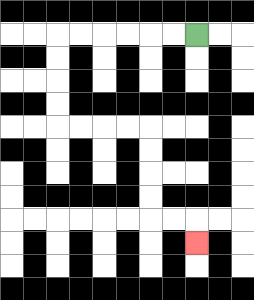{'start': '[8, 1]', 'end': '[8, 10]', 'path_directions': 'L,L,L,L,L,L,D,D,D,D,R,R,R,R,D,D,D,D,R,R,D', 'path_coordinates': '[[8, 1], [7, 1], [6, 1], [5, 1], [4, 1], [3, 1], [2, 1], [2, 2], [2, 3], [2, 4], [2, 5], [3, 5], [4, 5], [5, 5], [6, 5], [6, 6], [6, 7], [6, 8], [6, 9], [7, 9], [8, 9], [8, 10]]'}